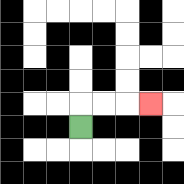{'start': '[3, 5]', 'end': '[6, 4]', 'path_directions': 'U,R,R,R', 'path_coordinates': '[[3, 5], [3, 4], [4, 4], [5, 4], [6, 4]]'}